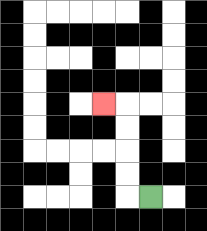{'start': '[6, 8]', 'end': '[4, 4]', 'path_directions': 'L,U,U,U,U,L', 'path_coordinates': '[[6, 8], [5, 8], [5, 7], [5, 6], [5, 5], [5, 4], [4, 4]]'}